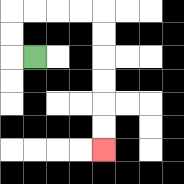{'start': '[1, 2]', 'end': '[4, 6]', 'path_directions': 'L,U,U,R,R,R,R,D,D,D,D,D,D', 'path_coordinates': '[[1, 2], [0, 2], [0, 1], [0, 0], [1, 0], [2, 0], [3, 0], [4, 0], [4, 1], [4, 2], [4, 3], [4, 4], [4, 5], [4, 6]]'}